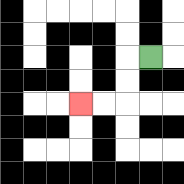{'start': '[6, 2]', 'end': '[3, 4]', 'path_directions': 'L,D,D,L,L', 'path_coordinates': '[[6, 2], [5, 2], [5, 3], [5, 4], [4, 4], [3, 4]]'}